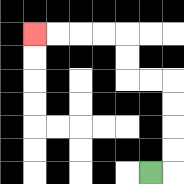{'start': '[6, 7]', 'end': '[1, 1]', 'path_directions': 'R,U,U,U,U,L,L,U,U,L,L,L,L', 'path_coordinates': '[[6, 7], [7, 7], [7, 6], [7, 5], [7, 4], [7, 3], [6, 3], [5, 3], [5, 2], [5, 1], [4, 1], [3, 1], [2, 1], [1, 1]]'}